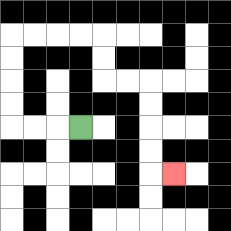{'start': '[3, 5]', 'end': '[7, 7]', 'path_directions': 'L,L,L,U,U,U,U,R,R,R,R,D,D,R,R,D,D,D,D,R', 'path_coordinates': '[[3, 5], [2, 5], [1, 5], [0, 5], [0, 4], [0, 3], [0, 2], [0, 1], [1, 1], [2, 1], [3, 1], [4, 1], [4, 2], [4, 3], [5, 3], [6, 3], [6, 4], [6, 5], [6, 6], [6, 7], [7, 7]]'}